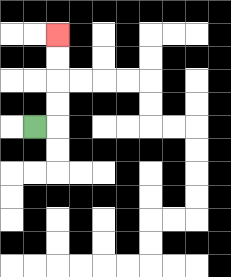{'start': '[1, 5]', 'end': '[2, 1]', 'path_directions': 'R,U,U,U,U', 'path_coordinates': '[[1, 5], [2, 5], [2, 4], [2, 3], [2, 2], [2, 1]]'}